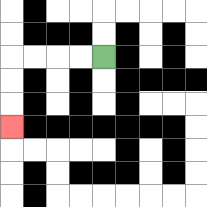{'start': '[4, 2]', 'end': '[0, 5]', 'path_directions': 'L,L,L,L,D,D,D', 'path_coordinates': '[[4, 2], [3, 2], [2, 2], [1, 2], [0, 2], [0, 3], [0, 4], [0, 5]]'}